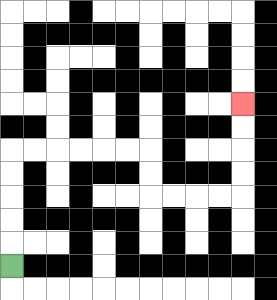{'start': '[0, 11]', 'end': '[10, 4]', 'path_directions': 'U,U,U,U,U,R,R,R,R,R,R,D,D,R,R,R,R,U,U,U,U', 'path_coordinates': '[[0, 11], [0, 10], [0, 9], [0, 8], [0, 7], [0, 6], [1, 6], [2, 6], [3, 6], [4, 6], [5, 6], [6, 6], [6, 7], [6, 8], [7, 8], [8, 8], [9, 8], [10, 8], [10, 7], [10, 6], [10, 5], [10, 4]]'}